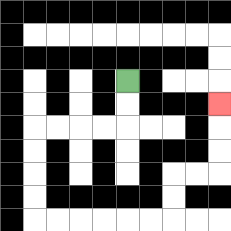{'start': '[5, 3]', 'end': '[9, 4]', 'path_directions': 'D,D,L,L,L,L,D,D,D,D,R,R,R,R,R,R,U,U,R,R,U,U,U', 'path_coordinates': '[[5, 3], [5, 4], [5, 5], [4, 5], [3, 5], [2, 5], [1, 5], [1, 6], [1, 7], [1, 8], [1, 9], [2, 9], [3, 9], [4, 9], [5, 9], [6, 9], [7, 9], [7, 8], [7, 7], [8, 7], [9, 7], [9, 6], [9, 5], [9, 4]]'}